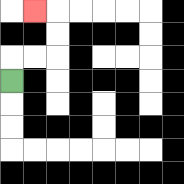{'start': '[0, 3]', 'end': '[1, 0]', 'path_directions': 'U,R,R,U,U,L', 'path_coordinates': '[[0, 3], [0, 2], [1, 2], [2, 2], [2, 1], [2, 0], [1, 0]]'}